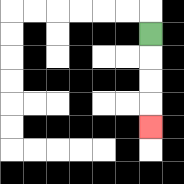{'start': '[6, 1]', 'end': '[6, 5]', 'path_directions': 'D,D,D,D', 'path_coordinates': '[[6, 1], [6, 2], [6, 3], [6, 4], [6, 5]]'}